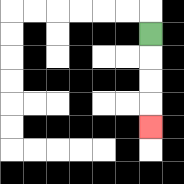{'start': '[6, 1]', 'end': '[6, 5]', 'path_directions': 'D,D,D,D', 'path_coordinates': '[[6, 1], [6, 2], [6, 3], [6, 4], [6, 5]]'}